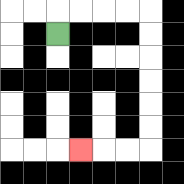{'start': '[2, 1]', 'end': '[3, 6]', 'path_directions': 'U,R,R,R,R,D,D,D,D,D,D,L,L,L', 'path_coordinates': '[[2, 1], [2, 0], [3, 0], [4, 0], [5, 0], [6, 0], [6, 1], [6, 2], [6, 3], [6, 4], [6, 5], [6, 6], [5, 6], [4, 6], [3, 6]]'}